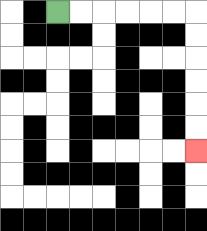{'start': '[2, 0]', 'end': '[8, 6]', 'path_directions': 'R,R,R,R,R,R,D,D,D,D,D,D', 'path_coordinates': '[[2, 0], [3, 0], [4, 0], [5, 0], [6, 0], [7, 0], [8, 0], [8, 1], [8, 2], [8, 3], [8, 4], [8, 5], [8, 6]]'}